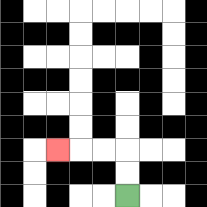{'start': '[5, 8]', 'end': '[2, 6]', 'path_directions': 'U,U,L,L,L', 'path_coordinates': '[[5, 8], [5, 7], [5, 6], [4, 6], [3, 6], [2, 6]]'}